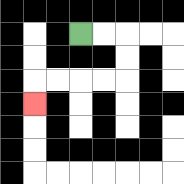{'start': '[3, 1]', 'end': '[1, 4]', 'path_directions': 'R,R,D,D,L,L,L,L,D', 'path_coordinates': '[[3, 1], [4, 1], [5, 1], [5, 2], [5, 3], [4, 3], [3, 3], [2, 3], [1, 3], [1, 4]]'}